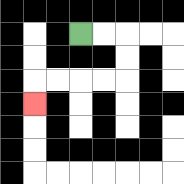{'start': '[3, 1]', 'end': '[1, 4]', 'path_directions': 'R,R,D,D,L,L,L,L,D', 'path_coordinates': '[[3, 1], [4, 1], [5, 1], [5, 2], [5, 3], [4, 3], [3, 3], [2, 3], [1, 3], [1, 4]]'}